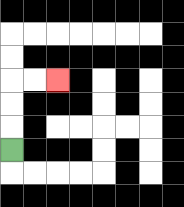{'start': '[0, 6]', 'end': '[2, 3]', 'path_directions': 'U,U,U,R,R', 'path_coordinates': '[[0, 6], [0, 5], [0, 4], [0, 3], [1, 3], [2, 3]]'}